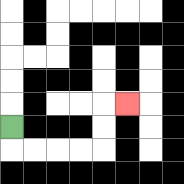{'start': '[0, 5]', 'end': '[5, 4]', 'path_directions': 'D,R,R,R,R,U,U,R', 'path_coordinates': '[[0, 5], [0, 6], [1, 6], [2, 6], [3, 6], [4, 6], [4, 5], [4, 4], [5, 4]]'}